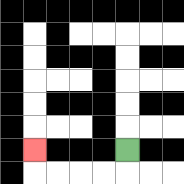{'start': '[5, 6]', 'end': '[1, 6]', 'path_directions': 'D,L,L,L,L,U', 'path_coordinates': '[[5, 6], [5, 7], [4, 7], [3, 7], [2, 7], [1, 7], [1, 6]]'}